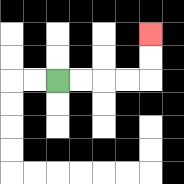{'start': '[2, 3]', 'end': '[6, 1]', 'path_directions': 'R,R,R,R,U,U', 'path_coordinates': '[[2, 3], [3, 3], [4, 3], [5, 3], [6, 3], [6, 2], [6, 1]]'}